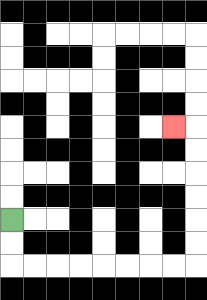{'start': '[0, 9]', 'end': '[7, 5]', 'path_directions': 'D,D,R,R,R,R,R,R,R,R,U,U,U,U,U,U,L', 'path_coordinates': '[[0, 9], [0, 10], [0, 11], [1, 11], [2, 11], [3, 11], [4, 11], [5, 11], [6, 11], [7, 11], [8, 11], [8, 10], [8, 9], [8, 8], [8, 7], [8, 6], [8, 5], [7, 5]]'}